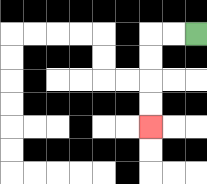{'start': '[8, 1]', 'end': '[6, 5]', 'path_directions': 'L,L,D,D,D,D', 'path_coordinates': '[[8, 1], [7, 1], [6, 1], [6, 2], [6, 3], [6, 4], [6, 5]]'}